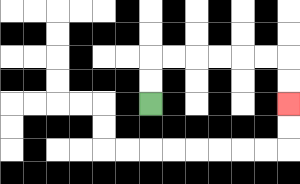{'start': '[6, 4]', 'end': '[12, 4]', 'path_directions': 'U,U,R,R,R,R,R,R,D,D', 'path_coordinates': '[[6, 4], [6, 3], [6, 2], [7, 2], [8, 2], [9, 2], [10, 2], [11, 2], [12, 2], [12, 3], [12, 4]]'}